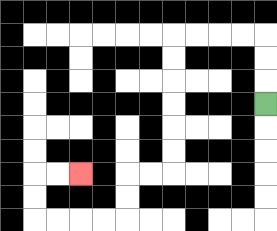{'start': '[11, 4]', 'end': '[3, 7]', 'path_directions': 'U,U,U,L,L,L,L,D,D,D,D,D,D,L,L,D,D,L,L,L,L,U,U,R,R', 'path_coordinates': '[[11, 4], [11, 3], [11, 2], [11, 1], [10, 1], [9, 1], [8, 1], [7, 1], [7, 2], [7, 3], [7, 4], [7, 5], [7, 6], [7, 7], [6, 7], [5, 7], [5, 8], [5, 9], [4, 9], [3, 9], [2, 9], [1, 9], [1, 8], [1, 7], [2, 7], [3, 7]]'}